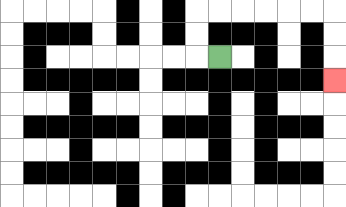{'start': '[9, 2]', 'end': '[14, 3]', 'path_directions': 'L,U,U,R,R,R,R,R,R,D,D,D', 'path_coordinates': '[[9, 2], [8, 2], [8, 1], [8, 0], [9, 0], [10, 0], [11, 0], [12, 0], [13, 0], [14, 0], [14, 1], [14, 2], [14, 3]]'}